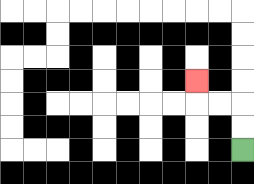{'start': '[10, 6]', 'end': '[8, 3]', 'path_directions': 'U,U,L,L,U', 'path_coordinates': '[[10, 6], [10, 5], [10, 4], [9, 4], [8, 4], [8, 3]]'}